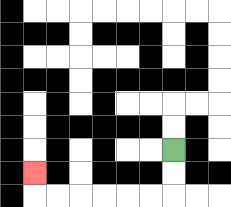{'start': '[7, 6]', 'end': '[1, 7]', 'path_directions': 'D,D,L,L,L,L,L,L,U', 'path_coordinates': '[[7, 6], [7, 7], [7, 8], [6, 8], [5, 8], [4, 8], [3, 8], [2, 8], [1, 8], [1, 7]]'}